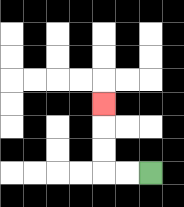{'start': '[6, 7]', 'end': '[4, 4]', 'path_directions': 'L,L,U,U,U', 'path_coordinates': '[[6, 7], [5, 7], [4, 7], [4, 6], [4, 5], [4, 4]]'}